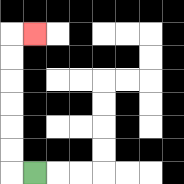{'start': '[1, 7]', 'end': '[1, 1]', 'path_directions': 'L,U,U,U,U,U,U,R', 'path_coordinates': '[[1, 7], [0, 7], [0, 6], [0, 5], [0, 4], [0, 3], [0, 2], [0, 1], [1, 1]]'}